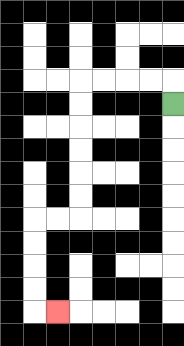{'start': '[7, 4]', 'end': '[2, 13]', 'path_directions': 'U,L,L,L,L,D,D,D,D,D,D,L,L,D,D,D,D,R', 'path_coordinates': '[[7, 4], [7, 3], [6, 3], [5, 3], [4, 3], [3, 3], [3, 4], [3, 5], [3, 6], [3, 7], [3, 8], [3, 9], [2, 9], [1, 9], [1, 10], [1, 11], [1, 12], [1, 13], [2, 13]]'}